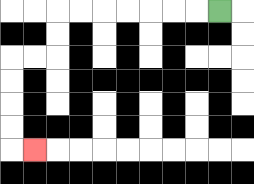{'start': '[9, 0]', 'end': '[1, 6]', 'path_directions': 'L,L,L,L,L,L,L,D,D,L,L,D,D,D,D,R', 'path_coordinates': '[[9, 0], [8, 0], [7, 0], [6, 0], [5, 0], [4, 0], [3, 0], [2, 0], [2, 1], [2, 2], [1, 2], [0, 2], [0, 3], [0, 4], [0, 5], [0, 6], [1, 6]]'}